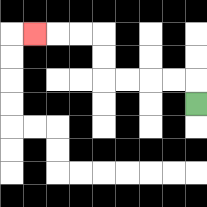{'start': '[8, 4]', 'end': '[1, 1]', 'path_directions': 'U,L,L,L,L,U,U,L,L,L', 'path_coordinates': '[[8, 4], [8, 3], [7, 3], [6, 3], [5, 3], [4, 3], [4, 2], [4, 1], [3, 1], [2, 1], [1, 1]]'}